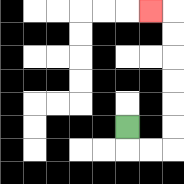{'start': '[5, 5]', 'end': '[6, 0]', 'path_directions': 'D,R,R,U,U,U,U,U,U,L', 'path_coordinates': '[[5, 5], [5, 6], [6, 6], [7, 6], [7, 5], [7, 4], [7, 3], [7, 2], [7, 1], [7, 0], [6, 0]]'}